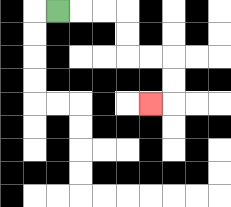{'start': '[2, 0]', 'end': '[6, 4]', 'path_directions': 'R,R,R,D,D,R,R,D,D,L', 'path_coordinates': '[[2, 0], [3, 0], [4, 0], [5, 0], [5, 1], [5, 2], [6, 2], [7, 2], [7, 3], [7, 4], [6, 4]]'}